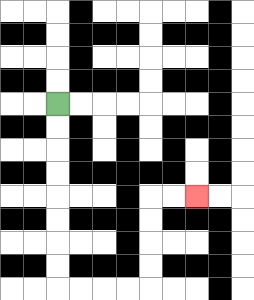{'start': '[2, 4]', 'end': '[8, 8]', 'path_directions': 'D,D,D,D,D,D,D,D,R,R,R,R,U,U,U,U,R,R', 'path_coordinates': '[[2, 4], [2, 5], [2, 6], [2, 7], [2, 8], [2, 9], [2, 10], [2, 11], [2, 12], [3, 12], [4, 12], [5, 12], [6, 12], [6, 11], [6, 10], [6, 9], [6, 8], [7, 8], [8, 8]]'}